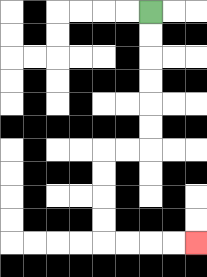{'start': '[6, 0]', 'end': '[8, 10]', 'path_directions': 'D,D,D,D,D,D,L,L,D,D,D,D,R,R,R,R', 'path_coordinates': '[[6, 0], [6, 1], [6, 2], [6, 3], [6, 4], [6, 5], [6, 6], [5, 6], [4, 6], [4, 7], [4, 8], [4, 9], [4, 10], [5, 10], [6, 10], [7, 10], [8, 10]]'}